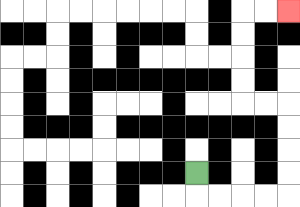{'start': '[8, 7]', 'end': '[12, 0]', 'path_directions': 'D,R,R,R,R,U,U,U,U,L,L,U,U,U,U,R,R', 'path_coordinates': '[[8, 7], [8, 8], [9, 8], [10, 8], [11, 8], [12, 8], [12, 7], [12, 6], [12, 5], [12, 4], [11, 4], [10, 4], [10, 3], [10, 2], [10, 1], [10, 0], [11, 0], [12, 0]]'}